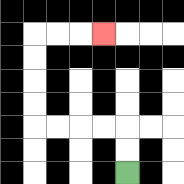{'start': '[5, 7]', 'end': '[4, 1]', 'path_directions': 'U,U,L,L,L,L,U,U,U,U,R,R,R', 'path_coordinates': '[[5, 7], [5, 6], [5, 5], [4, 5], [3, 5], [2, 5], [1, 5], [1, 4], [1, 3], [1, 2], [1, 1], [2, 1], [3, 1], [4, 1]]'}